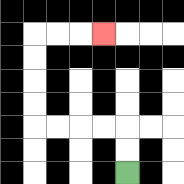{'start': '[5, 7]', 'end': '[4, 1]', 'path_directions': 'U,U,L,L,L,L,U,U,U,U,R,R,R', 'path_coordinates': '[[5, 7], [5, 6], [5, 5], [4, 5], [3, 5], [2, 5], [1, 5], [1, 4], [1, 3], [1, 2], [1, 1], [2, 1], [3, 1], [4, 1]]'}